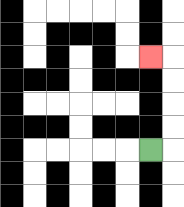{'start': '[6, 6]', 'end': '[6, 2]', 'path_directions': 'R,U,U,U,U,L', 'path_coordinates': '[[6, 6], [7, 6], [7, 5], [7, 4], [7, 3], [7, 2], [6, 2]]'}